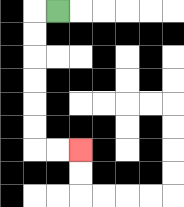{'start': '[2, 0]', 'end': '[3, 6]', 'path_directions': 'L,D,D,D,D,D,D,R,R', 'path_coordinates': '[[2, 0], [1, 0], [1, 1], [1, 2], [1, 3], [1, 4], [1, 5], [1, 6], [2, 6], [3, 6]]'}